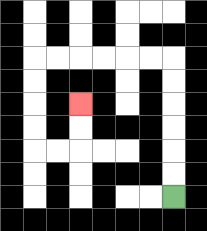{'start': '[7, 8]', 'end': '[3, 4]', 'path_directions': 'U,U,U,U,U,U,L,L,L,L,L,L,D,D,D,D,R,R,U,U', 'path_coordinates': '[[7, 8], [7, 7], [7, 6], [7, 5], [7, 4], [7, 3], [7, 2], [6, 2], [5, 2], [4, 2], [3, 2], [2, 2], [1, 2], [1, 3], [1, 4], [1, 5], [1, 6], [2, 6], [3, 6], [3, 5], [3, 4]]'}